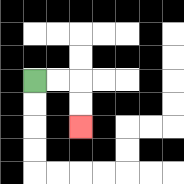{'start': '[1, 3]', 'end': '[3, 5]', 'path_directions': 'R,R,D,D', 'path_coordinates': '[[1, 3], [2, 3], [3, 3], [3, 4], [3, 5]]'}